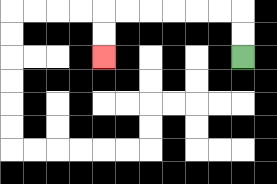{'start': '[10, 2]', 'end': '[4, 2]', 'path_directions': 'U,U,L,L,L,L,L,L,D,D', 'path_coordinates': '[[10, 2], [10, 1], [10, 0], [9, 0], [8, 0], [7, 0], [6, 0], [5, 0], [4, 0], [4, 1], [4, 2]]'}